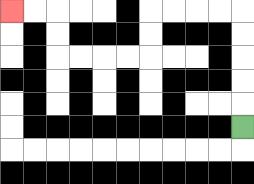{'start': '[10, 5]', 'end': '[0, 0]', 'path_directions': 'U,U,U,U,U,L,L,L,L,D,D,L,L,L,L,U,U,L,L', 'path_coordinates': '[[10, 5], [10, 4], [10, 3], [10, 2], [10, 1], [10, 0], [9, 0], [8, 0], [7, 0], [6, 0], [6, 1], [6, 2], [5, 2], [4, 2], [3, 2], [2, 2], [2, 1], [2, 0], [1, 0], [0, 0]]'}